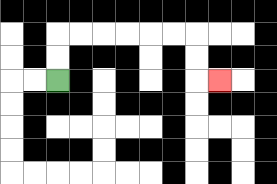{'start': '[2, 3]', 'end': '[9, 3]', 'path_directions': 'U,U,R,R,R,R,R,R,D,D,R', 'path_coordinates': '[[2, 3], [2, 2], [2, 1], [3, 1], [4, 1], [5, 1], [6, 1], [7, 1], [8, 1], [8, 2], [8, 3], [9, 3]]'}